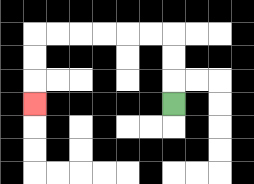{'start': '[7, 4]', 'end': '[1, 4]', 'path_directions': 'U,U,U,L,L,L,L,L,L,D,D,D', 'path_coordinates': '[[7, 4], [7, 3], [7, 2], [7, 1], [6, 1], [5, 1], [4, 1], [3, 1], [2, 1], [1, 1], [1, 2], [1, 3], [1, 4]]'}